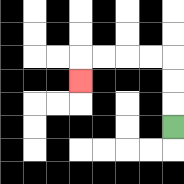{'start': '[7, 5]', 'end': '[3, 3]', 'path_directions': 'U,U,U,L,L,L,L,D', 'path_coordinates': '[[7, 5], [7, 4], [7, 3], [7, 2], [6, 2], [5, 2], [4, 2], [3, 2], [3, 3]]'}